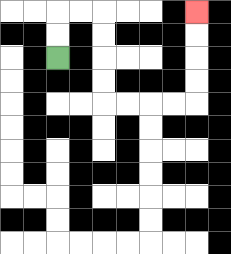{'start': '[2, 2]', 'end': '[8, 0]', 'path_directions': 'U,U,R,R,D,D,D,D,R,R,R,R,U,U,U,U', 'path_coordinates': '[[2, 2], [2, 1], [2, 0], [3, 0], [4, 0], [4, 1], [4, 2], [4, 3], [4, 4], [5, 4], [6, 4], [7, 4], [8, 4], [8, 3], [8, 2], [8, 1], [8, 0]]'}